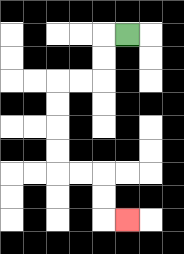{'start': '[5, 1]', 'end': '[5, 9]', 'path_directions': 'L,D,D,L,L,D,D,D,D,R,R,D,D,R', 'path_coordinates': '[[5, 1], [4, 1], [4, 2], [4, 3], [3, 3], [2, 3], [2, 4], [2, 5], [2, 6], [2, 7], [3, 7], [4, 7], [4, 8], [4, 9], [5, 9]]'}